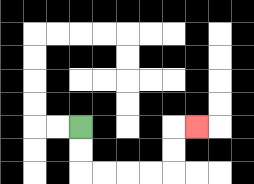{'start': '[3, 5]', 'end': '[8, 5]', 'path_directions': 'D,D,R,R,R,R,U,U,R', 'path_coordinates': '[[3, 5], [3, 6], [3, 7], [4, 7], [5, 7], [6, 7], [7, 7], [7, 6], [7, 5], [8, 5]]'}